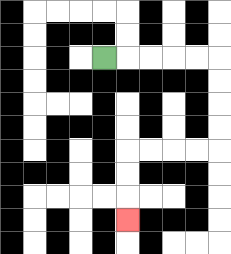{'start': '[4, 2]', 'end': '[5, 9]', 'path_directions': 'R,R,R,R,R,D,D,D,D,L,L,L,L,D,D,D', 'path_coordinates': '[[4, 2], [5, 2], [6, 2], [7, 2], [8, 2], [9, 2], [9, 3], [9, 4], [9, 5], [9, 6], [8, 6], [7, 6], [6, 6], [5, 6], [5, 7], [5, 8], [5, 9]]'}